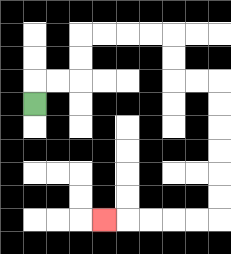{'start': '[1, 4]', 'end': '[4, 9]', 'path_directions': 'U,R,R,U,U,R,R,R,R,D,D,R,R,D,D,D,D,D,D,L,L,L,L,L', 'path_coordinates': '[[1, 4], [1, 3], [2, 3], [3, 3], [3, 2], [3, 1], [4, 1], [5, 1], [6, 1], [7, 1], [7, 2], [7, 3], [8, 3], [9, 3], [9, 4], [9, 5], [9, 6], [9, 7], [9, 8], [9, 9], [8, 9], [7, 9], [6, 9], [5, 9], [4, 9]]'}